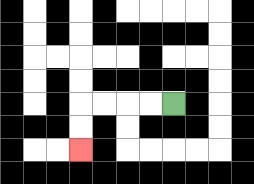{'start': '[7, 4]', 'end': '[3, 6]', 'path_directions': 'L,L,L,L,D,D', 'path_coordinates': '[[7, 4], [6, 4], [5, 4], [4, 4], [3, 4], [3, 5], [3, 6]]'}